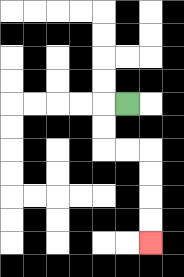{'start': '[5, 4]', 'end': '[6, 10]', 'path_directions': 'L,D,D,R,R,D,D,D,D', 'path_coordinates': '[[5, 4], [4, 4], [4, 5], [4, 6], [5, 6], [6, 6], [6, 7], [6, 8], [6, 9], [6, 10]]'}